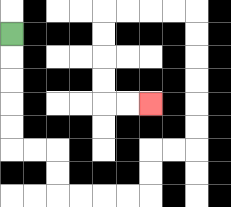{'start': '[0, 1]', 'end': '[6, 4]', 'path_directions': 'D,D,D,D,D,R,R,D,D,R,R,R,R,U,U,R,R,U,U,U,U,U,U,L,L,L,L,D,D,D,D,R,R', 'path_coordinates': '[[0, 1], [0, 2], [0, 3], [0, 4], [0, 5], [0, 6], [1, 6], [2, 6], [2, 7], [2, 8], [3, 8], [4, 8], [5, 8], [6, 8], [6, 7], [6, 6], [7, 6], [8, 6], [8, 5], [8, 4], [8, 3], [8, 2], [8, 1], [8, 0], [7, 0], [6, 0], [5, 0], [4, 0], [4, 1], [4, 2], [4, 3], [4, 4], [5, 4], [6, 4]]'}